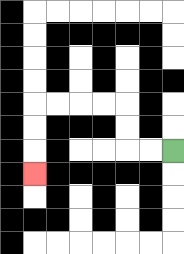{'start': '[7, 6]', 'end': '[1, 7]', 'path_directions': 'L,L,U,U,L,L,L,L,D,D,D', 'path_coordinates': '[[7, 6], [6, 6], [5, 6], [5, 5], [5, 4], [4, 4], [3, 4], [2, 4], [1, 4], [1, 5], [1, 6], [1, 7]]'}